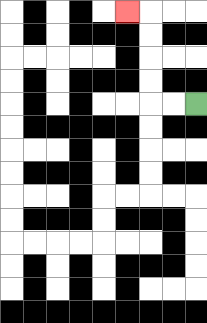{'start': '[8, 4]', 'end': '[5, 0]', 'path_directions': 'L,L,U,U,U,U,L', 'path_coordinates': '[[8, 4], [7, 4], [6, 4], [6, 3], [6, 2], [6, 1], [6, 0], [5, 0]]'}